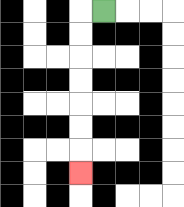{'start': '[4, 0]', 'end': '[3, 7]', 'path_directions': 'L,D,D,D,D,D,D,D', 'path_coordinates': '[[4, 0], [3, 0], [3, 1], [3, 2], [3, 3], [3, 4], [3, 5], [3, 6], [3, 7]]'}